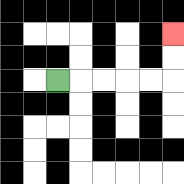{'start': '[2, 3]', 'end': '[7, 1]', 'path_directions': 'R,R,R,R,R,U,U', 'path_coordinates': '[[2, 3], [3, 3], [4, 3], [5, 3], [6, 3], [7, 3], [7, 2], [7, 1]]'}